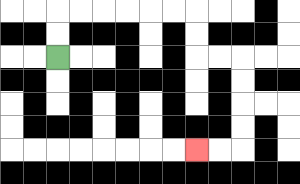{'start': '[2, 2]', 'end': '[8, 6]', 'path_directions': 'U,U,R,R,R,R,R,R,D,D,R,R,D,D,D,D,L,L', 'path_coordinates': '[[2, 2], [2, 1], [2, 0], [3, 0], [4, 0], [5, 0], [6, 0], [7, 0], [8, 0], [8, 1], [8, 2], [9, 2], [10, 2], [10, 3], [10, 4], [10, 5], [10, 6], [9, 6], [8, 6]]'}